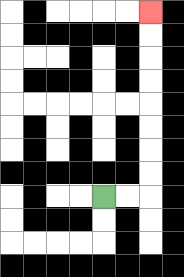{'start': '[4, 8]', 'end': '[6, 0]', 'path_directions': 'R,R,U,U,U,U,U,U,U,U', 'path_coordinates': '[[4, 8], [5, 8], [6, 8], [6, 7], [6, 6], [6, 5], [6, 4], [6, 3], [6, 2], [6, 1], [6, 0]]'}